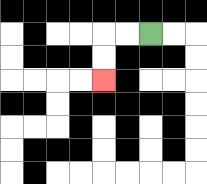{'start': '[6, 1]', 'end': '[4, 3]', 'path_directions': 'L,L,D,D', 'path_coordinates': '[[6, 1], [5, 1], [4, 1], [4, 2], [4, 3]]'}